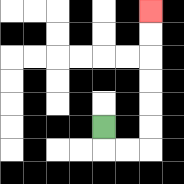{'start': '[4, 5]', 'end': '[6, 0]', 'path_directions': 'D,R,R,U,U,U,U,U,U', 'path_coordinates': '[[4, 5], [4, 6], [5, 6], [6, 6], [6, 5], [6, 4], [6, 3], [6, 2], [6, 1], [6, 0]]'}